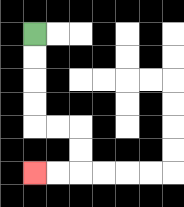{'start': '[1, 1]', 'end': '[1, 7]', 'path_directions': 'D,D,D,D,R,R,D,D,L,L', 'path_coordinates': '[[1, 1], [1, 2], [1, 3], [1, 4], [1, 5], [2, 5], [3, 5], [3, 6], [3, 7], [2, 7], [1, 7]]'}